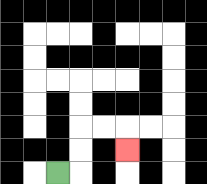{'start': '[2, 7]', 'end': '[5, 6]', 'path_directions': 'R,U,U,R,R,D', 'path_coordinates': '[[2, 7], [3, 7], [3, 6], [3, 5], [4, 5], [5, 5], [5, 6]]'}